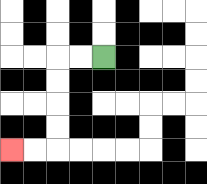{'start': '[4, 2]', 'end': '[0, 6]', 'path_directions': 'L,L,D,D,D,D,L,L', 'path_coordinates': '[[4, 2], [3, 2], [2, 2], [2, 3], [2, 4], [2, 5], [2, 6], [1, 6], [0, 6]]'}